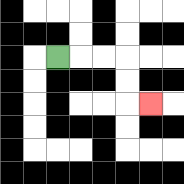{'start': '[2, 2]', 'end': '[6, 4]', 'path_directions': 'R,R,R,D,D,R', 'path_coordinates': '[[2, 2], [3, 2], [4, 2], [5, 2], [5, 3], [5, 4], [6, 4]]'}